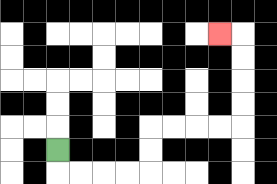{'start': '[2, 6]', 'end': '[9, 1]', 'path_directions': 'D,R,R,R,R,U,U,R,R,R,R,U,U,U,U,L', 'path_coordinates': '[[2, 6], [2, 7], [3, 7], [4, 7], [5, 7], [6, 7], [6, 6], [6, 5], [7, 5], [8, 5], [9, 5], [10, 5], [10, 4], [10, 3], [10, 2], [10, 1], [9, 1]]'}